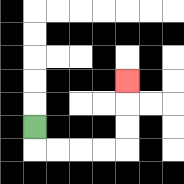{'start': '[1, 5]', 'end': '[5, 3]', 'path_directions': 'D,R,R,R,R,U,U,U', 'path_coordinates': '[[1, 5], [1, 6], [2, 6], [3, 6], [4, 6], [5, 6], [5, 5], [5, 4], [5, 3]]'}